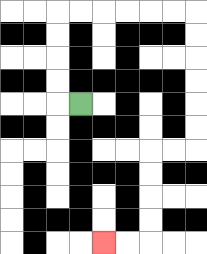{'start': '[3, 4]', 'end': '[4, 10]', 'path_directions': 'L,U,U,U,U,R,R,R,R,R,R,D,D,D,D,D,D,L,L,D,D,D,D,L,L', 'path_coordinates': '[[3, 4], [2, 4], [2, 3], [2, 2], [2, 1], [2, 0], [3, 0], [4, 0], [5, 0], [6, 0], [7, 0], [8, 0], [8, 1], [8, 2], [8, 3], [8, 4], [8, 5], [8, 6], [7, 6], [6, 6], [6, 7], [6, 8], [6, 9], [6, 10], [5, 10], [4, 10]]'}